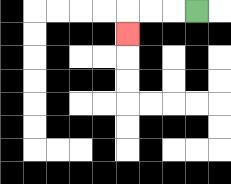{'start': '[8, 0]', 'end': '[5, 1]', 'path_directions': 'L,L,L,D', 'path_coordinates': '[[8, 0], [7, 0], [6, 0], [5, 0], [5, 1]]'}